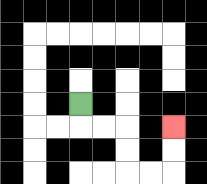{'start': '[3, 4]', 'end': '[7, 5]', 'path_directions': 'D,R,R,D,D,R,R,U,U', 'path_coordinates': '[[3, 4], [3, 5], [4, 5], [5, 5], [5, 6], [5, 7], [6, 7], [7, 7], [7, 6], [7, 5]]'}